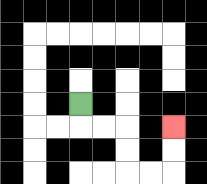{'start': '[3, 4]', 'end': '[7, 5]', 'path_directions': 'D,R,R,D,D,R,R,U,U', 'path_coordinates': '[[3, 4], [3, 5], [4, 5], [5, 5], [5, 6], [5, 7], [6, 7], [7, 7], [7, 6], [7, 5]]'}